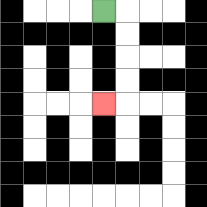{'start': '[4, 0]', 'end': '[4, 4]', 'path_directions': 'R,D,D,D,D,L', 'path_coordinates': '[[4, 0], [5, 0], [5, 1], [5, 2], [5, 3], [5, 4], [4, 4]]'}